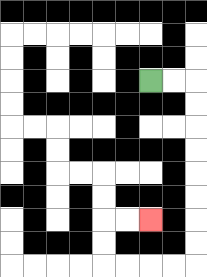{'start': '[6, 3]', 'end': '[6, 9]', 'path_directions': 'R,R,D,D,D,D,D,D,D,D,L,L,L,L,U,U,R,R', 'path_coordinates': '[[6, 3], [7, 3], [8, 3], [8, 4], [8, 5], [8, 6], [8, 7], [8, 8], [8, 9], [8, 10], [8, 11], [7, 11], [6, 11], [5, 11], [4, 11], [4, 10], [4, 9], [5, 9], [6, 9]]'}